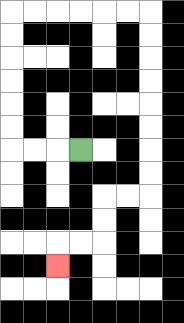{'start': '[3, 6]', 'end': '[2, 11]', 'path_directions': 'L,L,L,U,U,U,U,U,U,R,R,R,R,R,R,D,D,D,D,D,D,D,D,L,L,D,D,L,L,D', 'path_coordinates': '[[3, 6], [2, 6], [1, 6], [0, 6], [0, 5], [0, 4], [0, 3], [0, 2], [0, 1], [0, 0], [1, 0], [2, 0], [3, 0], [4, 0], [5, 0], [6, 0], [6, 1], [6, 2], [6, 3], [6, 4], [6, 5], [6, 6], [6, 7], [6, 8], [5, 8], [4, 8], [4, 9], [4, 10], [3, 10], [2, 10], [2, 11]]'}